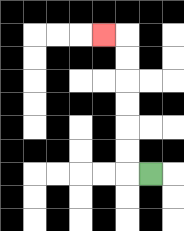{'start': '[6, 7]', 'end': '[4, 1]', 'path_directions': 'L,U,U,U,U,U,U,L', 'path_coordinates': '[[6, 7], [5, 7], [5, 6], [5, 5], [5, 4], [5, 3], [5, 2], [5, 1], [4, 1]]'}